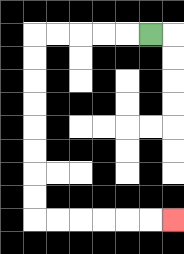{'start': '[6, 1]', 'end': '[7, 9]', 'path_directions': 'L,L,L,L,L,D,D,D,D,D,D,D,D,R,R,R,R,R,R', 'path_coordinates': '[[6, 1], [5, 1], [4, 1], [3, 1], [2, 1], [1, 1], [1, 2], [1, 3], [1, 4], [1, 5], [1, 6], [1, 7], [1, 8], [1, 9], [2, 9], [3, 9], [4, 9], [5, 9], [6, 9], [7, 9]]'}